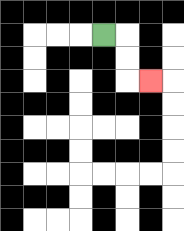{'start': '[4, 1]', 'end': '[6, 3]', 'path_directions': 'R,D,D,R', 'path_coordinates': '[[4, 1], [5, 1], [5, 2], [5, 3], [6, 3]]'}